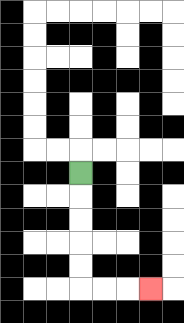{'start': '[3, 7]', 'end': '[6, 12]', 'path_directions': 'D,D,D,D,D,R,R,R', 'path_coordinates': '[[3, 7], [3, 8], [3, 9], [3, 10], [3, 11], [3, 12], [4, 12], [5, 12], [6, 12]]'}